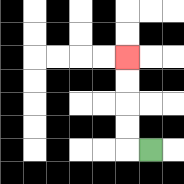{'start': '[6, 6]', 'end': '[5, 2]', 'path_directions': 'L,U,U,U,U', 'path_coordinates': '[[6, 6], [5, 6], [5, 5], [5, 4], [5, 3], [5, 2]]'}